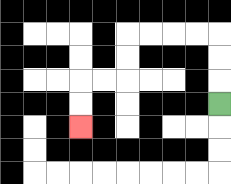{'start': '[9, 4]', 'end': '[3, 5]', 'path_directions': 'U,U,U,L,L,L,L,D,D,L,L,D,D', 'path_coordinates': '[[9, 4], [9, 3], [9, 2], [9, 1], [8, 1], [7, 1], [6, 1], [5, 1], [5, 2], [5, 3], [4, 3], [3, 3], [3, 4], [3, 5]]'}